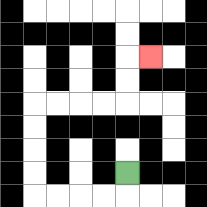{'start': '[5, 7]', 'end': '[6, 2]', 'path_directions': 'D,L,L,L,L,U,U,U,U,R,R,R,R,U,U,R', 'path_coordinates': '[[5, 7], [5, 8], [4, 8], [3, 8], [2, 8], [1, 8], [1, 7], [1, 6], [1, 5], [1, 4], [2, 4], [3, 4], [4, 4], [5, 4], [5, 3], [5, 2], [6, 2]]'}